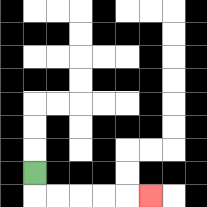{'start': '[1, 7]', 'end': '[6, 8]', 'path_directions': 'D,R,R,R,R,R', 'path_coordinates': '[[1, 7], [1, 8], [2, 8], [3, 8], [4, 8], [5, 8], [6, 8]]'}